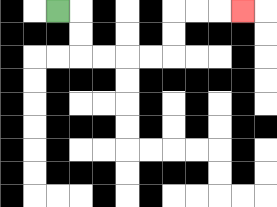{'start': '[2, 0]', 'end': '[10, 0]', 'path_directions': 'R,D,D,R,R,R,R,U,U,R,R,R', 'path_coordinates': '[[2, 0], [3, 0], [3, 1], [3, 2], [4, 2], [5, 2], [6, 2], [7, 2], [7, 1], [7, 0], [8, 0], [9, 0], [10, 0]]'}